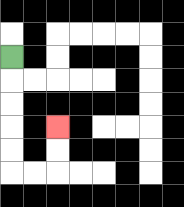{'start': '[0, 2]', 'end': '[2, 5]', 'path_directions': 'D,D,D,D,D,R,R,U,U', 'path_coordinates': '[[0, 2], [0, 3], [0, 4], [0, 5], [0, 6], [0, 7], [1, 7], [2, 7], [2, 6], [2, 5]]'}